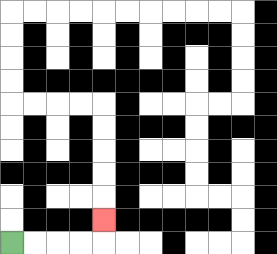{'start': '[0, 10]', 'end': '[4, 9]', 'path_directions': 'R,R,R,R,U', 'path_coordinates': '[[0, 10], [1, 10], [2, 10], [3, 10], [4, 10], [4, 9]]'}